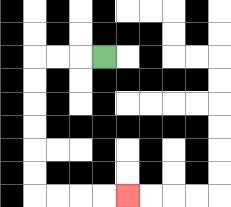{'start': '[4, 2]', 'end': '[5, 8]', 'path_directions': 'L,L,L,D,D,D,D,D,D,R,R,R,R', 'path_coordinates': '[[4, 2], [3, 2], [2, 2], [1, 2], [1, 3], [1, 4], [1, 5], [1, 6], [1, 7], [1, 8], [2, 8], [3, 8], [4, 8], [5, 8]]'}